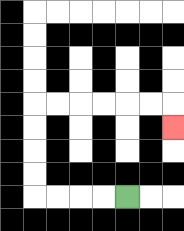{'start': '[5, 8]', 'end': '[7, 5]', 'path_directions': 'L,L,L,L,U,U,U,U,R,R,R,R,R,R,D', 'path_coordinates': '[[5, 8], [4, 8], [3, 8], [2, 8], [1, 8], [1, 7], [1, 6], [1, 5], [1, 4], [2, 4], [3, 4], [4, 4], [5, 4], [6, 4], [7, 4], [7, 5]]'}